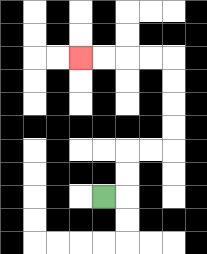{'start': '[4, 8]', 'end': '[3, 2]', 'path_directions': 'R,U,U,R,R,U,U,U,U,L,L,L,L', 'path_coordinates': '[[4, 8], [5, 8], [5, 7], [5, 6], [6, 6], [7, 6], [7, 5], [7, 4], [7, 3], [7, 2], [6, 2], [5, 2], [4, 2], [3, 2]]'}